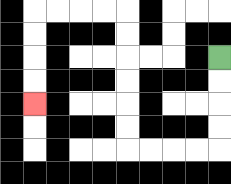{'start': '[9, 2]', 'end': '[1, 4]', 'path_directions': 'D,D,D,D,L,L,L,L,U,U,U,U,U,U,L,L,L,L,D,D,D,D', 'path_coordinates': '[[9, 2], [9, 3], [9, 4], [9, 5], [9, 6], [8, 6], [7, 6], [6, 6], [5, 6], [5, 5], [5, 4], [5, 3], [5, 2], [5, 1], [5, 0], [4, 0], [3, 0], [2, 0], [1, 0], [1, 1], [1, 2], [1, 3], [1, 4]]'}